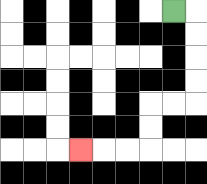{'start': '[7, 0]', 'end': '[3, 6]', 'path_directions': 'R,D,D,D,D,L,L,D,D,L,L,L', 'path_coordinates': '[[7, 0], [8, 0], [8, 1], [8, 2], [8, 3], [8, 4], [7, 4], [6, 4], [6, 5], [6, 6], [5, 6], [4, 6], [3, 6]]'}